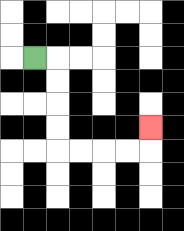{'start': '[1, 2]', 'end': '[6, 5]', 'path_directions': 'R,D,D,D,D,R,R,R,R,U', 'path_coordinates': '[[1, 2], [2, 2], [2, 3], [2, 4], [2, 5], [2, 6], [3, 6], [4, 6], [5, 6], [6, 6], [6, 5]]'}